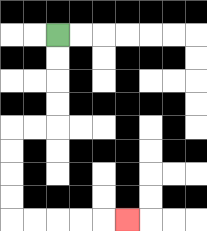{'start': '[2, 1]', 'end': '[5, 9]', 'path_directions': 'D,D,D,D,L,L,D,D,D,D,R,R,R,R,R', 'path_coordinates': '[[2, 1], [2, 2], [2, 3], [2, 4], [2, 5], [1, 5], [0, 5], [0, 6], [0, 7], [0, 8], [0, 9], [1, 9], [2, 9], [3, 9], [4, 9], [5, 9]]'}